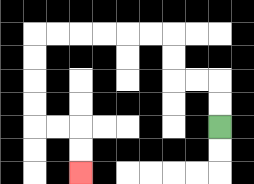{'start': '[9, 5]', 'end': '[3, 7]', 'path_directions': 'U,U,L,L,U,U,L,L,L,L,L,L,D,D,D,D,R,R,D,D', 'path_coordinates': '[[9, 5], [9, 4], [9, 3], [8, 3], [7, 3], [7, 2], [7, 1], [6, 1], [5, 1], [4, 1], [3, 1], [2, 1], [1, 1], [1, 2], [1, 3], [1, 4], [1, 5], [2, 5], [3, 5], [3, 6], [3, 7]]'}